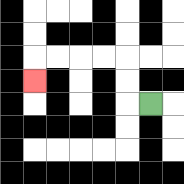{'start': '[6, 4]', 'end': '[1, 3]', 'path_directions': 'L,U,U,L,L,L,L,D', 'path_coordinates': '[[6, 4], [5, 4], [5, 3], [5, 2], [4, 2], [3, 2], [2, 2], [1, 2], [1, 3]]'}